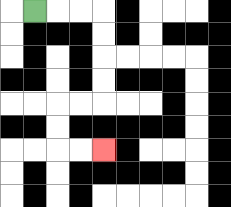{'start': '[1, 0]', 'end': '[4, 6]', 'path_directions': 'R,R,R,D,D,D,D,L,L,D,D,R,R', 'path_coordinates': '[[1, 0], [2, 0], [3, 0], [4, 0], [4, 1], [4, 2], [4, 3], [4, 4], [3, 4], [2, 4], [2, 5], [2, 6], [3, 6], [4, 6]]'}